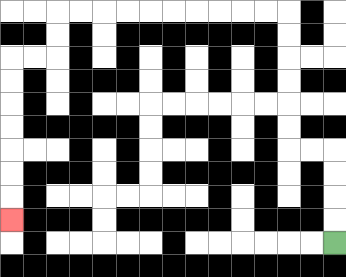{'start': '[14, 10]', 'end': '[0, 9]', 'path_directions': 'U,U,U,U,L,L,U,U,U,U,U,U,L,L,L,L,L,L,L,L,L,L,D,D,L,L,D,D,D,D,D,D,D', 'path_coordinates': '[[14, 10], [14, 9], [14, 8], [14, 7], [14, 6], [13, 6], [12, 6], [12, 5], [12, 4], [12, 3], [12, 2], [12, 1], [12, 0], [11, 0], [10, 0], [9, 0], [8, 0], [7, 0], [6, 0], [5, 0], [4, 0], [3, 0], [2, 0], [2, 1], [2, 2], [1, 2], [0, 2], [0, 3], [0, 4], [0, 5], [0, 6], [0, 7], [0, 8], [0, 9]]'}